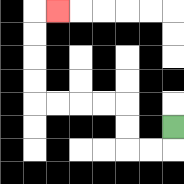{'start': '[7, 5]', 'end': '[2, 0]', 'path_directions': 'D,L,L,U,U,L,L,L,L,U,U,U,U,R', 'path_coordinates': '[[7, 5], [7, 6], [6, 6], [5, 6], [5, 5], [5, 4], [4, 4], [3, 4], [2, 4], [1, 4], [1, 3], [1, 2], [1, 1], [1, 0], [2, 0]]'}